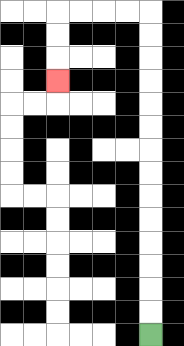{'start': '[6, 14]', 'end': '[2, 3]', 'path_directions': 'U,U,U,U,U,U,U,U,U,U,U,U,U,U,L,L,L,L,D,D,D', 'path_coordinates': '[[6, 14], [6, 13], [6, 12], [6, 11], [6, 10], [6, 9], [6, 8], [6, 7], [6, 6], [6, 5], [6, 4], [6, 3], [6, 2], [6, 1], [6, 0], [5, 0], [4, 0], [3, 0], [2, 0], [2, 1], [2, 2], [2, 3]]'}